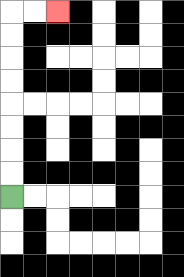{'start': '[0, 8]', 'end': '[2, 0]', 'path_directions': 'U,U,U,U,U,U,U,U,R,R', 'path_coordinates': '[[0, 8], [0, 7], [0, 6], [0, 5], [0, 4], [0, 3], [0, 2], [0, 1], [0, 0], [1, 0], [2, 0]]'}